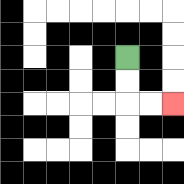{'start': '[5, 2]', 'end': '[7, 4]', 'path_directions': 'D,D,R,R', 'path_coordinates': '[[5, 2], [5, 3], [5, 4], [6, 4], [7, 4]]'}